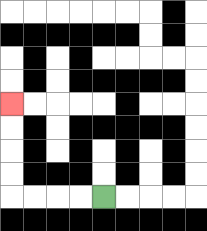{'start': '[4, 8]', 'end': '[0, 4]', 'path_directions': 'L,L,L,L,U,U,U,U', 'path_coordinates': '[[4, 8], [3, 8], [2, 8], [1, 8], [0, 8], [0, 7], [0, 6], [0, 5], [0, 4]]'}